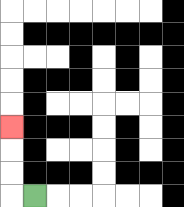{'start': '[1, 8]', 'end': '[0, 5]', 'path_directions': 'L,U,U,U', 'path_coordinates': '[[1, 8], [0, 8], [0, 7], [0, 6], [0, 5]]'}